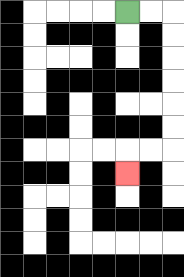{'start': '[5, 0]', 'end': '[5, 7]', 'path_directions': 'R,R,D,D,D,D,D,D,L,L,D', 'path_coordinates': '[[5, 0], [6, 0], [7, 0], [7, 1], [7, 2], [7, 3], [7, 4], [7, 5], [7, 6], [6, 6], [5, 6], [5, 7]]'}